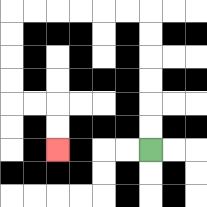{'start': '[6, 6]', 'end': '[2, 6]', 'path_directions': 'U,U,U,U,U,U,L,L,L,L,L,L,D,D,D,D,R,R,D,D', 'path_coordinates': '[[6, 6], [6, 5], [6, 4], [6, 3], [6, 2], [6, 1], [6, 0], [5, 0], [4, 0], [3, 0], [2, 0], [1, 0], [0, 0], [0, 1], [0, 2], [0, 3], [0, 4], [1, 4], [2, 4], [2, 5], [2, 6]]'}